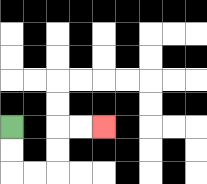{'start': '[0, 5]', 'end': '[4, 5]', 'path_directions': 'D,D,R,R,U,U,R,R', 'path_coordinates': '[[0, 5], [0, 6], [0, 7], [1, 7], [2, 7], [2, 6], [2, 5], [3, 5], [4, 5]]'}